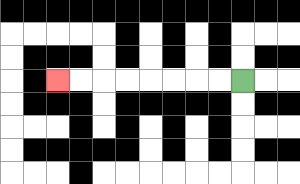{'start': '[10, 3]', 'end': '[2, 3]', 'path_directions': 'L,L,L,L,L,L,L,L', 'path_coordinates': '[[10, 3], [9, 3], [8, 3], [7, 3], [6, 3], [5, 3], [4, 3], [3, 3], [2, 3]]'}